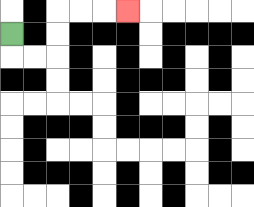{'start': '[0, 1]', 'end': '[5, 0]', 'path_directions': 'D,R,R,U,U,R,R,R', 'path_coordinates': '[[0, 1], [0, 2], [1, 2], [2, 2], [2, 1], [2, 0], [3, 0], [4, 0], [5, 0]]'}